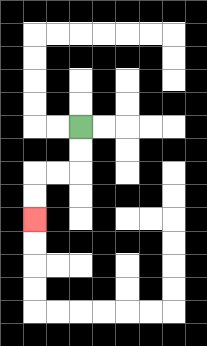{'start': '[3, 5]', 'end': '[1, 9]', 'path_directions': 'D,D,L,L,D,D', 'path_coordinates': '[[3, 5], [3, 6], [3, 7], [2, 7], [1, 7], [1, 8], [1, 9]]'}